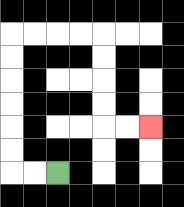{'start': '[2, 7]', 'end': '[6, 5]', 'path_directions': 'L,L,U,U,U,U,U,U,R,R,R,R,D,D,D,D,R,R', 'path_coordinates': '[[2, 7], [1, 7], [0, 7], [0, 6], [0, 5], [0, 4], [0, 3], [0, 2], [0, 1], [1, 1], [2, 1], [3, 1], [4, 1], [4, 2], [4, 3], [4, 4], [4, 5], [5, 5], [6, 5]]'}